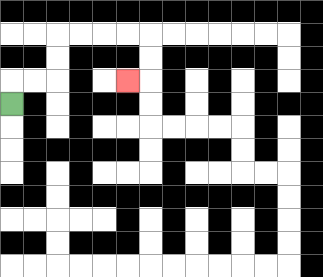{'start': '[0, 4]', 'end': '[5, 3]', 'path_directions': 'U,R,R,U,U,R,R,R,R,D,D,L', 'path_coordinates': '[[0, 4], [0, 3], [1, 3], [2, 3], [2, 2], [2, 1], [3, 1], [4, 1], [5, 1], [6, 1], [6, 2], [6, 3], [5, 3]]'}